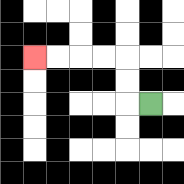{'start': '[6, 4]', 'end': '[1, 2]', 'path_directions': 'L,U,U,L,L,L,L', 'path_coordinates': '[[6, 4], [5, 4], [5, 3], [5, 2], [4, 2], [3, 2], [2, 2], [1, 2]]'}